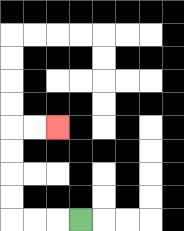{'start': '[3, 9]', 'end': '[2, 5]', 'path_directions': 'L,L,L,U,U,U,U,R,R', 'path_coordinates': '[[3, 9], [2, 9], [1, 9], [0, 9], [0, 8], [0, 7], [0, 6], [0, 5], [1, 5], [2, 5]]'}